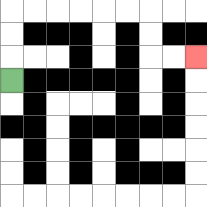{'start': '[0, 3]', 'end': '[8, 2]', 'path_directions': 'U,U,U,R,R,R,R,R,R,D,D,R,R', 'path_coordinates': '[[0, 3], [0, 2], [0, 1], [0, 0], [1, 0], [2, 0], [3, 0], [4, 0], [5, 0], [6, 0], [6, 1], [6, 2], [7, 2], [8, 2]]'}